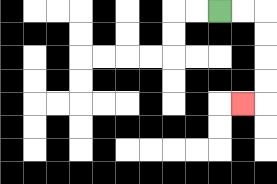{'start': '[9, 0]', 'end': '[10, 4]', 'path_directions': 'R,R,D,D,D,D,L', 'path_coordinates': '[[9, 0], [10, 0], [11, 0], [11, 1], [11, 2], [11, 3], [11, 4], [10, 4]]'}